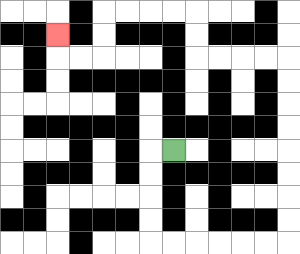{'start': '[7, 6]', 'end': '[2, 1]', 'path_directions': 'L,D,D,D,D,R,R,R,R,R,R,U,U,U,U,U,U,U,U,L,L,L,L,U,U,L,L,L,L,D,D,L,L,U', 'path_coordinates': '[[7, 6], [6, 6], [6, 7], [6, 8], [6, 9], [6, 10], [7, 10], [8, 10], [9, 10], [10, 10], [11, 10], [12, 10], [12, 9], [12, 8], [12, 7], [12, 6], [12, 5], [12, 4], [12, 3], [12, 2], [11, 2], [10, 2], [9, 2], [8, 2], [8, 1], [8, 0], [7, 0], [6, 0], [5, 0], [4, 0], [4, 1], [4, 2], [3, 2], [2, 2], [2, 1]]'}